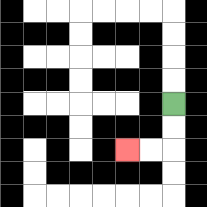{'start': '[7, 4]', 'end': '[5, 6]', 'path_directions': 'D,D,L,L', 'path_coordinates': '[[7, 4], [7, 5], [7, 6], [6, 6], [5, 6]]'}